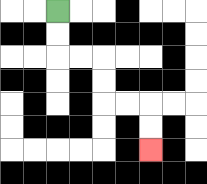{'start': '[2, 0]', 'end': '[6, 6]', 'path_directions': 'D,D,R,R,D,D,R,R,D,D', 'path_coordinates': '[[2, 0], [2, 1], [2, 2], [3, 2], [4, 2], [4, 3], [4, 4], [5, 4], [6, 4], [6, 5], [6, 6]]'}